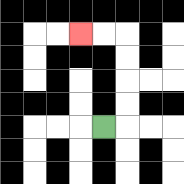{'start': '[4, 5]', 'end': '[3, 1]', 'path_directions': 'R,U,U,U,U,L,L', 'path_coordinates': '[[4, 5], [5, 5], [5, 4], [5, 3], [5, 2], [5, 1], [4, 1], [3, 1]]'}